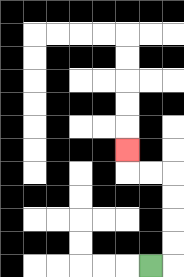{'start': '[6, 11]', 'end': '[5, 6]', 'path_directions': 'R,U,U,U,U,L,L,U', 'path_coordinates': '[[6, 11], [7, 11], [7, 10], [7, 9], [7, 8], [7, 7], [6, 7], [5, 7], [5, 6]]'}